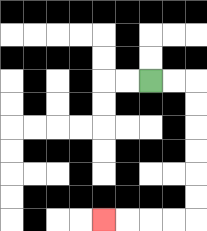{'start': '[6, 3]', 'end': '[4, 9]', 'path_directions': 'R,R,D,D,D,D,D,D,L,L,L,L', 'path_coordinates': '[[6, 3], [7, 3], [8, 3], [8, 4], [8, 5], [8, 6], [8, 7], [8, 8], [8, 9], [7, 9], [6, 9], [5, 9], [4, 9]]'}